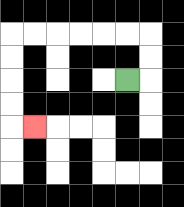{'start': '[5, 3]', 'end': '[1, 5]', 'path_directions': 'R,U,U,L,L,L,L,L,L,D,D,D,D,R', 'path_coordinates': '[[5, 3], [6, 3], [6, 2], [6, 1], [5, 1], [4, 1], [3, 1], [2, 1], [1, 1], [0, 1], [0, 2], [0, 3], [0, 4], [0, 5], [1, 5]]'}